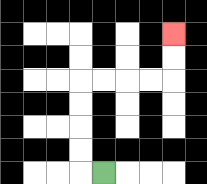{'start': '[4, 7]', 'end': '[7, 1]', 'path_directions': 'L,U,U,U,U,R,R,R,R,U,U', 'path_coordinates': '[[4, 7], [3, 7], [3, 6], [3, 5], [3, 4], [3, 3], [4, 3], [5, 3], [6, 3], [7, 3], [7, 2], [7, 1]]'}